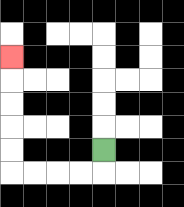{'start': '[4, 6]', 'end': '[0, 2]', 'path_directions': 'D,L,L,L,L,U,U,U,U,U', 'path_coordinates': '[[4, 6], [4, 7], [3, 7], [2, 7], [1, 7], [0, 7], [0, 6], [0, 5], [0, 4], [0, 3], [0, 2]]'}